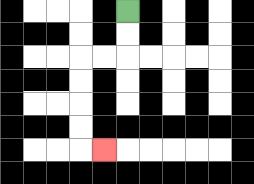{'start': '[5, 0]', 'end': '[4, 6]', 'path_directions': 'D,D,L,L,D,D,D,D,R', 'path_coordinates': '[[5, 0], [5, 1], [5, 2], [4, 2], [3, 2], [3, 3], [3, 4], [3, 5], [3, 6], [4, 6]]'}